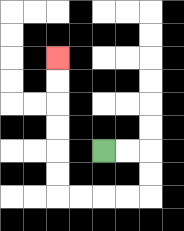{'start': '[4, 6]', 'end': '[2, 2]', 'path_directions': 'R,R,D,D,L,L,L,L,U,U,U,U,U,U', 'path_coordinates': '[[4, 6], [5, 6], [6, 6], [6, 7], [6, 8], [5, 8], [4, 8], [3, 8], [2, 8], [2, 7], [2, 6], [2, 5], [2, 4], [2, 3], [2, 2]]'}